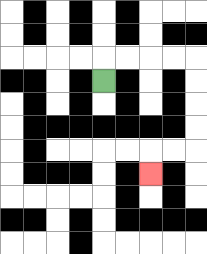{'start': '[4, 3]', 'end': '[6, 7]', 'path_directions': 'U,R,R,R,R,D,D,D,D,L,L,D', 'path_coordinates': '[[4, 3], [4, 2], [5, 2], [6, 2], [7, 2], [8, 2], [8, 3], [8, 4], [8, 5], [8, 6], [7, 6], [6, 6], [6, 7]]'}